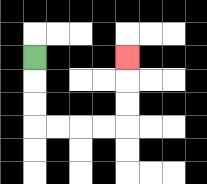{'start': '[1, 2]', 'end': '[5, 2]', 'path_directions': 'D,D,D,R,R,R,R,U,U,U', 'path_coordinates': '[[1, 2], [1, 3], [1, 4], [1, 5], [2, 5], [3, 5], [4, 5], [5, 5], [5, 4], [5, 3], [5, 2]]'}